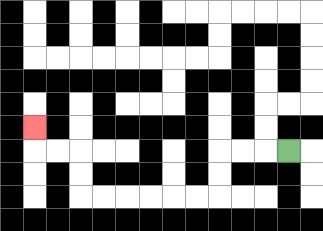{'start': '[12, 6]', 'end': '[1, 5]', 'path_directions': 'L,L,L,D,D,L,L,L,L,L,L,U,U,L,L,U', 'path_coordinates': '[[12, 6], [11, 6], [10, 6], [9, 6], [9, 7], [9, 8], [8, 8], [7, 8], [6, 8], [5, 8], [4, 8], [3, 8], [3, 7], [3, 6], [2, 6], [1, 6], [1, 5]]'}